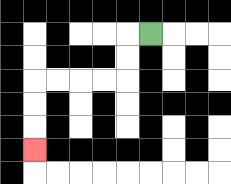{'start': '[6, 1]', 'end': '[1, 6]', 'path_directions': 'L,D,D,L,L,L,L,D,D,D', 'path_coordinates': '[[6, 1], [5, 1], [5, 2], [5, 3], [4, 3], [3, 3], [2, 3], [1, 3], [1, 4], [1, 5], [1, 6]]'}